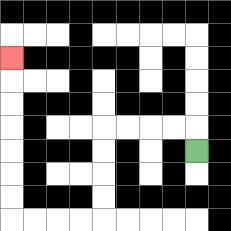{'start': '[8, 6]', 'end': '[0, 2]', 'path_directions': 'U,L,L,L,L,D,D,D,D,L,L,L,L,U,U,U,U,U,U,U', 'path_coordinates': '[[8, 6], [8, 5], [7, 5], [6, 5], [5, 5], [4, 5], [4, 6], [4, 7], [4, 8], [4, 9], [3, 9], [2, 9], [1, 9], [0, 9], [0, 8], [0, 7], [0, 6], [0, 5], [0, 4], [0, 3], [0, 2]]'}